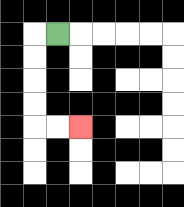{'start': '[2, 1]', 'end': '[3, 5]', 'path_directions': 'L,D,D,D,D,R,R', 'path_coordinates': '[[2, 1], [1, 1], [1, 2], [1, 3], [1, 4], [1, 5], [2, 5], [3, 5]]'}